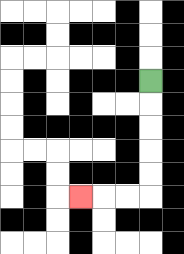{'start': '[6, 3]', 'end': '[3, 8]', 'path_directions': 'D,D,D,D,D,L,L,L', 'path_coordinates': '[[6, 3], [6, 4], [6, 5], [6, 6], [6, 7], [6, 8], [5, 8], [4, 8], [3, 8]]'}